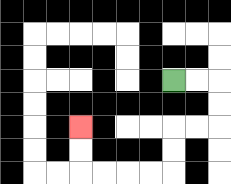{'start': '[7, 3]', 'end': '[3, 5]', 'path_directions': 'R,R,D,D,L,L,D,D,L,L,L,L,U,U', 'path_coordinates': '[[7, 3], [8, 3], [9, 3], [9, 4], [9, 5], [8, 5], [7, 5], [7, 6], [7, 7], [6, 7], [5, 7], [4, 7], [3, 7], [3, 6], [3, 5]]'}